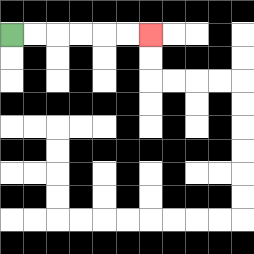{'start': '[0, 1]', 'end': '[6, 1]', 'path_directions': 'R,R,R,R,R,R', 'path_coordinates': '[[0, 1], [1, 1], [2, 1], [3, 1], [4, 1], [5, 1], [6, 1]]'}